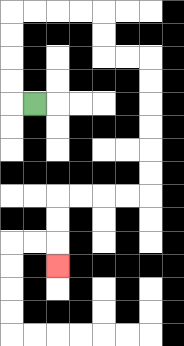{'start': '[1, 4]', 'end': '[2, 11]', 'path_directions': 'L,U,U,U,U,R,R,R,R,D,D,R,R,D,D,D,D,D,D,L,L,L,L,D,D,D', 'path_coordinates': '[[1, 4], [0, 4], [0, 3], [0, 2], [0, 1], [0, 0], [1, 0], [2, 0], [3, 0], [4, 0], [4, 1], [4, 2], [5, 2], [6, 2], [6, 3], [6, 4], [6, 5], [6, 6], [6, 7], [6, 8], [5, 8], [4, 8], [3, 8], [2, 8], [2, 9], [2, 10], [2, 11]]'}